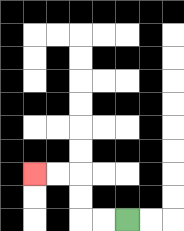{'start': '[5, 9]', 'end': '[1, 7]', 'path_directions': 'L,L,U,U,L,L', 'path_coordinates': '[[5, 9], [4, 9], [3, 9], [3, 8], [3, 7], [2, 7], [1, 7]]'}